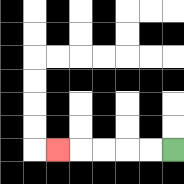{'start': '[7, 6]', 'end': '[2, 6]', 'path_directions': 'L,L,L,L,L', 'path_coordinates': '[[7, 6], [6, 6], [5, 6], [4, 6], [3, 6], [2, 6]]'}